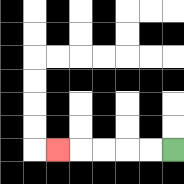{'start': '[7, 6]', 'end': '[2, 6]', 'path_directions': 'L,L,L,L,L', 'path_coordinates': '[[7, 6], [6, 6], [5, 6], [4, 6], [3, 6], [2, 6]]'}